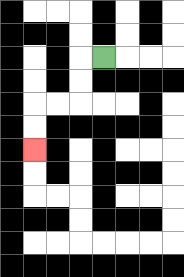{'start': '[4, 2]', 'end': '[1, 6]', 'path_directions': 'L,D,D,L,L,D,D', 'path_coordinates': '[[4, 2], [3, 2], [3, 3], [3, 4], [2, 4], [1, 4], [1, 5], [1, 6]]'}